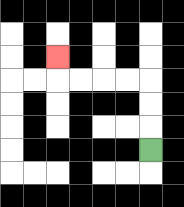{'start': '[6, 6]', 'end': '[2, 2]', 'path_directions': 'U,U,U,L,L,L,L,U', 'path_coordinates': '[[6, 6], [6, 5], [6, 4], [6, 3], [5, 3], [4, 3], [3, 3], [2, 3], [2, 2]]'}